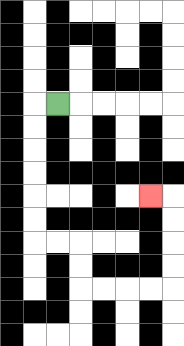{'start': '[2, 4]', 'end': '[6, 8]', 'path_directions': 'L,D,D,D,D,D,D,R,R,D,D,R,R,R,R,U,U,U,U,L', 'path_coordinates': '[[2, 4], [1, 4], [1, 5], [1, 6], [1, 7], [1, 8], [1, 9], [1, 10], [2, 10], [3, 10], [3, 11], [3, 12], [4, 12], [5, 12], [6, 12], [7, 12], [7, 11], [7, 10], [7, 9], [7, 8], [6, 8]]'}